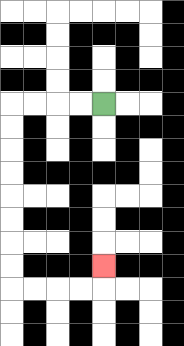{'start': '[4, 4]', 'end': '[4, 11]', 'path_directions': 'L,L,L,L,D,D,D,D,D,D,D,D,R,R,R,R,U', 'path_coordinates': '[[4, 4], [3, 4], [2, 4], [1, 4], [0, 4], [0, 5], [0, 6], [0, 7], [0, 8], [0, 9], [0, 10], [0, 11], [0, 12], [1, 12], [2, 12], [3, 12], [4, 12], [4, 11]]'}